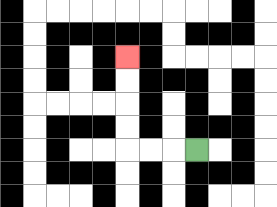{'start': '[8, 6]', 'end': '[5, 2]', 'path_directions': 'L,L,L,U,U,U,U', 'path_coordinates': '[[8, 6], [7, 6], [6, 6], [5, 6], [5, 5], [5, 4], [5, 3], [5, 2]]'}